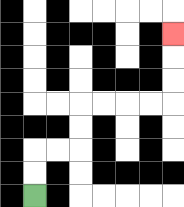{'start': '[1, 8]', 'end': '[7, 1]', 'path_directions': 'U,U,R,R,U,U,R,R,R,R,U,U,U', 'path_coordinates': '[[1, 8], [1, 7], [1, 6], [2, 6], [3, 6], [3, 5], [3, 4], [4, 4], [5, 4], [6, 4], [7, 4], [7, 3], [7, 2], [7, 1]]'}